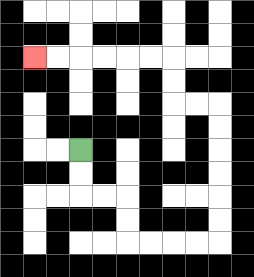{'start': '[3, 6]', 'end': '[1, 2]', 'path_directions': 'D,D,R,R,D,D,R,R,R,R,U,U,U,U,U,U,L,L,U,U,L,L,L,L,L,L', 'path_coordinates': '[[3, 6], [3, 7], [3, 8], [4, 8], [5, 8], [5, 9], [5, 10], [6, 10], [7, 10], [8, 10], [9, 10], [9, 9], [9, 8], [9, 7], [9, 6], [9, 5], [9, 4], [8, 4], [7, 4], [7, 3], [7, 2], [6, 2], [5, 2], [4, 2], [3, 2], [2, 2], [1, 2]]'}